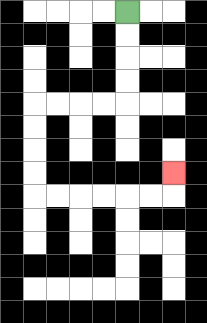{'start': '[5, 0]', 'end': '[7, 7]', 'path_directions': 'D,D,D,D,L,L,L,L,D,D,D,D,R,R,R,R,R,R,U', 'path_coordinates': '[[5, 0], [5, 1], [5, 2], [5, 3], [5, 4], [4, 4], [3, 4], [2, 4], [1, 4], [1, 5], [1, 6], [1, 7], [1, 8], [2, 8], [3, 8], [4, 8], [5, 8], [6, 8], [7, 8], [7, 7]]'}